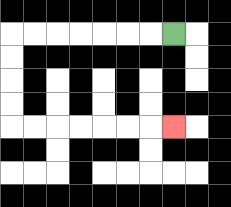{'start': '[7, 1]', 'end': '[7, 5]', 'path_directions': 'L,L,L,L,L,L,L,D,D,D,D,R,R,R,R,R,R,R', 'path_coordinates': '[[7, 1], [6, 1], [5, 1], [4, 1], [3, 1], [2, 1], [1, 1], [0, 1], [0, 2], [0, 3], [0, 4], [0, 5], [1, 5], [2, 5], [3, 5], [4, 5], [5, 5], [6, 5], [7, 5]]'}